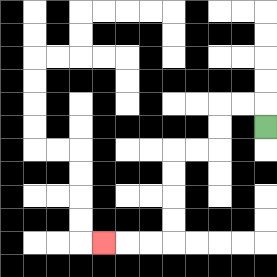{'start': '[11, 5]', 'end': '[4, 10]', 'path_directions': 'U,L,L,D,D,L,L,D,D,D,D,L,L,L', 'path_coordinates': '[[11, 5], [11, 4], [10, 4], [9, 4], [9, 5], [9, 6], [8, 6], [7, 6], [7, 7], [7, 8], [7, 9], [7, 10], [6, 10], [5, 10], [4, 10]]'}